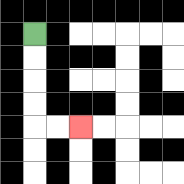{'start': '[1, 1]', 'end': '[3, 5]', 'path_directions': 'D,D,D,D,R,R', 'path_coordinates': '[[1, 1], [1, 2], [1, 3], [1, 4], [1, 5], [2, 5], [3, 5]]'}